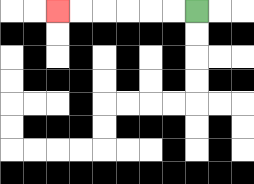{'start': '[8, 0]', 'end': '[2, 0]', 'path_directions': 'L,L,L,L,L,L', 'path_coordinates': '[[8, 0], [7, 0], [6, 0], [5, 0], [4, 0], [3, 0], [2, 0]]'}